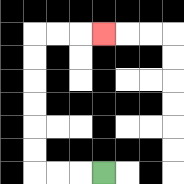{'start': '[4, 7]', 'end': '[4, 1]', 'path_directions': 'L,L,L,U,U,U,U,U,U,R,R,R', 'path_coordinates': '[[4, 7], [3, 7], [2, 7], [1, 7], [1, 6], [1, 5], [1, 4], [1, 3], [1, 2], [1, 1], [2, 1], [3, 1], [4, 1]]'}